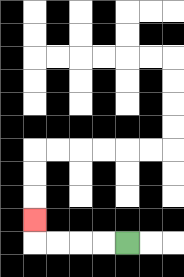{'start': '[5, 10]', 'end': '[1, 9]', 'path_directions': 'L,L,L,L,U', 'path_coordinates': '[[5, 10], [4, 10], [3, 10], [2, 10], [1, 10], [1, 9]]'}